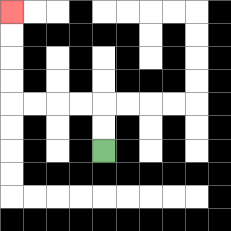{'start': '[4, 6]', 'end': '[0, 0]', 'path_directions': 'U,U,L,L,L,L,U,U,U,U', 'path_coordinates': '[[4, 6], [4, 5], [4, 4], [3, 4], [2, 4], [1, 4], [0, 4], [0, 3], [0, 2], [0, 1], [0, 0]]'}